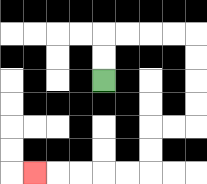{'start': '[4, 3]', 'end': '[1, 7]', 'path_directions': 'U,U,R,R,R,R,D,D,D,D,L,L,D,D,L,L,L,L,L', 'path_coordinates': '[[4, 3], [4, 2], [4, 1], [5, 1], [6, 1], [7, 1], [8, 1], [8, 2], [8, 3], [8, 4], [8, 5], [7, 5], [6, 5], [6, 6], [6, 7], [5, 7], [4, 7], [3, 7], [2, 7], [1, 7]]'}